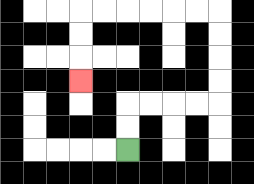{'start': '[5, 6]', 'end': '[3, 3]', 'path_directions': 'U,U,R,R,R,R,U,U,U,U,L,L,L,L,L,L,D,D,D', 'path_coordinates': '[[5, 6], [5, 5], [5, 4], [6, 4], [7, 4], [8, 4], [9, 4], [9, 3], [9, 2], [9, 1], [9, 0], [8, 0], [7, 0], [6, 0], [5, 0], [4, 0], [3, 0], [3, 1], [3, 2], [3, 3]]'}